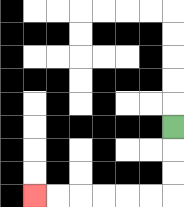{'start': '[7, 5]', 'end': '[1, 8]', 'path_directions': 'D,D,D,L,L,L,L,L,L', 'path_coordinates': '[[7, 5], [7, 6], [7, 7], [7, 8], [6, 8], [5, 8], [4, 8], [3, 8], [2, 8], [1, 8]]'}